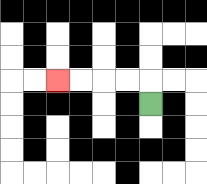{'start': '[6, 4]', 'end': '[2, 3]', 'path_directions': 'U,L,L,L,L', 'path_coordinates': '[[6, 4], [6, 3], [5, 3], [4, 3], [3, 3], [2, 3]]'}